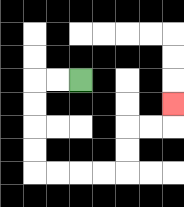{'start': '[3, 3]', 'end': '[7, 4]', 'path_directions': 'L,L,D,D,D,D,R,R,R,R,U,U,R,R,U', 'path_coordinates': '[[3, 3], [2, 3], [1, 3], [1, 4], [1, 5], [1, 6], [1, 7], [2, 7], [3, 7], [4, 7], [5, 7], [5, 6], [5, 5], [6, 5], [7, 5], [7, 4]]'}